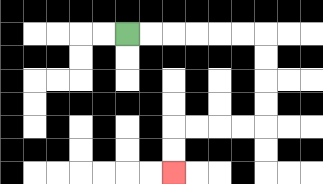{'start': '[5, 1]', 'end': '[7, 7]', 'path_directions': 'R,R,R,R,R,R,D,D,D,D,L,L,L,L,D,D', 'path_coordinates': '[[5, 1], [6, 1], [7, 1], [8, 1], [9, 1], [10, 1], [11, 1], [11, 2], [11, 3], [11, 4], [11, 5], [10, 5], [9, 5], [8, 5], [7, 5], [7, 6], [7, 7]]'}